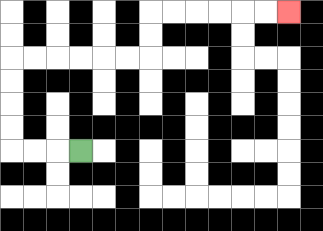{'start': '[3, 6]', 'end': '[12, 0]', 'path_directions': 'L,L,L,U,U,U,U,R,R,R,R,R,R,U,U,R,R,R,R,R,R', 'path_coordinates': '[[3, 6], [2, 6], [1, 6], [0, 6], [0, 5], [0, 4], [0, 3], [0, 2], [1, 2], [2, 2], [3, 2], [4, 2], [5, 2], [6, 2], [6, 1], [6, 0], [7, 0], [8, 0], [9, 0], [10, 0], [11, 0], [12, 0]]'}